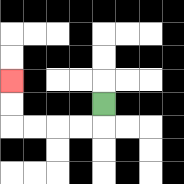{'start': '[4, 4]', 'end': '[0, 3]', 'path_directions': 'D,L,L,L,L,U,U', 'path_coordinates': '[[4, 4], [4, 5], [3, 5], [2, 5], [1, 5], [0, 5], [0, 4], [0, 3]]'}